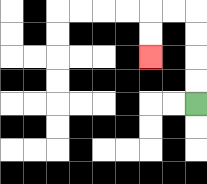{'start': '[8, 4]', 'end': '[6, 2]', 'path_directions': 'U,U,U,U,L,L,D,D', 'path_coordinates': '[[8, 4], [8, 3], [8, 2], [8, 1], [8, 0], [7, 0], [6, 0], [6, 1], [6, 2]]'}